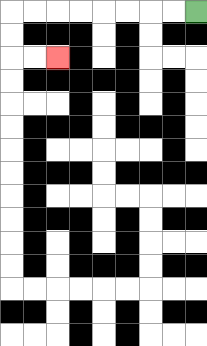{'start': '[8, 0]', 'end': '[2, 2]', 'path_directions': 'L,L,L,L,L,L,L,L,D,D,R,R', 'path_coordinates': '[[8, 0], [7, 0], [6, 0], [5, 0], [4, 0], [3, 0], [2, 0], [1, 0], [0, 0], [0, 1], [0, 2], [1, 2], [2, 2]]'}